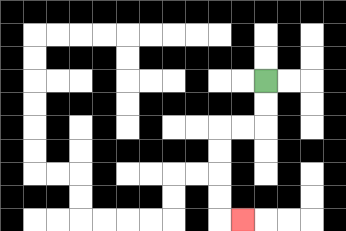{'start': '[11, 3]', 'end': '[10, 9]', 'path_directions': 'D,D,L,L,D,D,D,D,R', 'path_coordinates': '[[11, 3], [11, 4], [11, 5], [10, 5], [9, 5], [9, 6], [9, 7], [9, 8], [9, 9], [10, 9]]'}